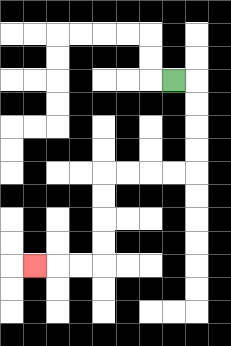{'start': '[7, 3]', 'end': '[1, 11]', 'path_directions': 'R,D,D,D,D,L,L,L,L,D,D,D,D,L,L,L', 'path_coordinates': '[[7, 3], [8, 3], [8, 4], [8, 5], [8, 6], [8, 7], [7, 7], [6, 7], [5, 7], [4, 7], [4, 8], [4, 9], [4, 10], [4, 11], [3, 11], [2, 11], [1, 11]]'}